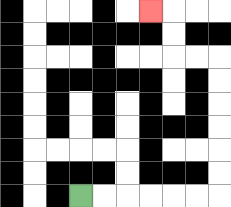{'start': '[3, 8]', 'end': '[6, 0]', 'path_directions': 'R,R,R,R,R,R,U,U,U,U,U,U,L,L,U,U,L', 'path_coordinates': '[[3, 8], [4, 8], [5, 8], [6, 8], [7, 8], [8, 8], [9, 8], [9, 7], [9, 6], [9, 5], [9, 4], [9, 3], [9, 2], [8, 2], [7, 2], [7, 1], [7, 0], [6, 0]]'}